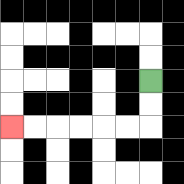{'start': '[6, 3]', 'end': '[0, 5]', 'path_directions': 'D,D,L,L,L,L,L,L', 'path_coordinates': '[[6, 3], [6, 4], [6, 5], [5, 5], [4, 5], [3, 5], [2, 5], [1, 5], [0, 5]]'}